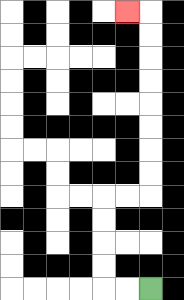{'start': '[6, 12]', 'end': '[5, 0]', 'path_directions': 'L,L,U,U,U,U,R,R,U,U,U,U,U,U,U,U,L', 'path_coordinates': '[[6, 12], [5, 12], [4, 12], [4, 11], [4, 10], [4, 9], [4, 8], [5, 8], [6, 8], [6, 7], [6, 6], [6, 5], [6, 4], [6, 3], [6, 2], [6, 1], [6, 0], [5, 0]]'}